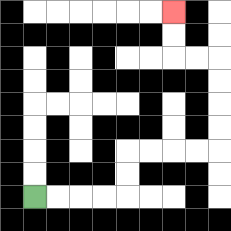{'start': '[1, 8]', 'end': '[7, 0]', 'path_directions': 'R,R,R,R,U,U,R,R,R,R,U,U,U,U,L,L,U,U', 'path_coordinates': '[[1, 8], [2, 8], [3, 8], [4, 8], [5, 8], [5, 7], [5, 6], [6, 6], [7, 6], [8, 6], [9, 6], [9, 5], [9, 4], [9, 3], [9, 2], [8, 2], [7, 2], [7, 1], [7, 0]]'}